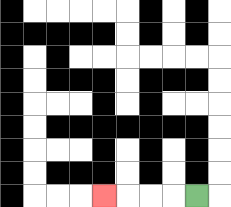{'start': '[8, 8]', 'end': '[4, 8]', 'path_directions': 'L,L,L,L', 'path_coordinates': '[[8, 8], [7, 8], [6, 8], [5, 8], [4, 8]]'}